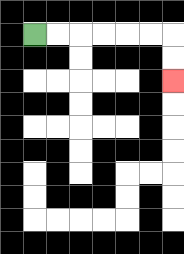{'start': '[1, 1]', 'end': '[7, 3]', 'path_directions': 'R,R,R,R,R,R,D,D', 'path_coordinates': '[[1, 1], [2, 1], [3, 1], [4, 1], [5, 1], [6, 1], [7, 1], [7, 2], [7, 3]]'}